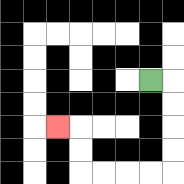{'start': '[6, 3]', 'end': '[2, 5]', 'path_directions': 'R,D,D,D,D,L,L,L,L,U,U,L', 'path_coordinates': '[[6, 3], [7, 3], [7, 4], [7, 5], [7, 6], [7, 7], [6, 7], [5, 7], [4, 7], [3, 7], [3, 6], [3, 5], [2, 5]]'}